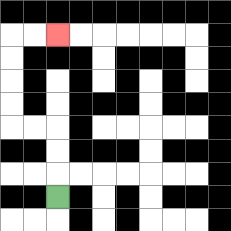{'start': '[2, 8]', 'end': '[2, 1]', 'path_directions': 'U,U,U,L,L,U,U,U,U,R,R', 'path_coordinates': '[[2, 8], [2, 7], [2, 6], [2, 5], [1, 5], [0, 5], [0, 4], [0, 3], [0, 2], [0, 1], [1, 1], [2, 1]]'}